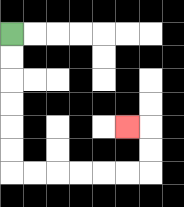{'start': '[0, 1]', 'end': '[5, 5]', 'path_directions': 'D,D,D,D,D,D,R,R,R,R,R,R,U,U,L', 'path_coordinates': '[[0, 1], [0, 2], [0, 3], [0, 4], [0, 5], [0, 6], [0, 7], [1, 7], [2, 7], [3, 7], [4, 7], [5, 7], [6, 7], [6, 6], [6, 5], [5, 5]]'}